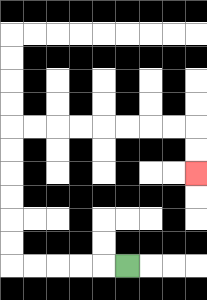{'start': '[5, 11]', 'end': '[8, 7]', 'path_directions': 'L,L,L,L,L,U,U,U,U,U,U,R,R,R,R,R,R,R,R,D,D', 'path_coordinates': '[[5, 11], [4, 11], [3, 11], [2, 11], [1, 11], [0, 11], [0, 10], [0, 9], [0, 8], [0, 7], [0, 6], [0, 5], [1, 5], [2, 5], [3, 5], [4, 5], [5, 5], [6, 5], [7, 5], [8, 5], [8, 6], [8, 7]]'}